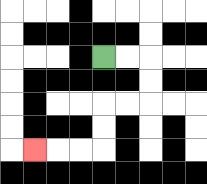{'start': '[4, 2]', 'end': '[1, 6]', 'path_directions': 'R,R,D,D,L,L,D,D,L,L,L', 'path_coordinates': '[[4, 2], [5, 2], [6, 2], [6, 3], [6, 4], [5, 4], [4, 4], [4, 5], [4, 6], [3, 6], [2, 6], [1, 6]]'}